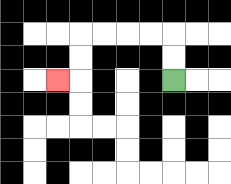{'start': '[7, 3]', 'end': '[2, 3]', 'path_directions': 'U,U,L,L,L,L,D,D,L', 'path_coordinates': '[[7, 3], [7, 2], [7, 1], [6, 1], [5, 1], [4, 1], [3, 1], [3, 2], [3, 3], [2, 3]]'}